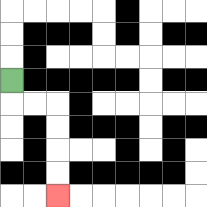{'start': '[0, 3]', 'end': '[2, 8]', 'path_directions': 'D,R,R,D,D,D,D', 'path_coordinates': '[[0, 3], [0, 4], [1, 4], [2, 4], [2, 5], [2, 6], [2, 7], [2, 8]]'}